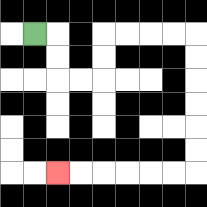{'start': '[1, 1]', 'end': '[2, 7]', 'path_directions': 'R,D,D,R,R,U,U,R,R,R,R,D,D,D,D,D,D,L,L,L,L,L,L', 'path_coordinates': '[[1, 1], [2, 1], [2, 2], [2, 3], [3, 3], [4, 3], [4, 2], [4, 1], [5, 1], [6, 1], [7, 1], [8, 1], [8, 2], [8, 3], [8, 4], [8, 5], [8, 6], [8, 7], [7, 7], [6, 7], [5, 7], [4, 7], [3, 7], [2, 7]]'}